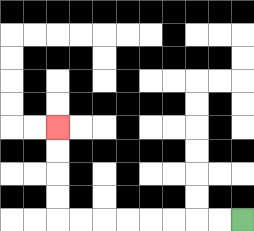{'start': '[10, 9]', 'end': '[2, 5]', 'path_directions': 'L,L,L,L,L,L,L,L,U,U,U,U', 'path_coordinates': '[[10, 9], [9, 9], [8, 9], [7, 9], [6, 9], [5, 9], [4, 9], [3, 9], [2, 9], [2, 8], [2, 7], [2, 6], [2, 5]]'}